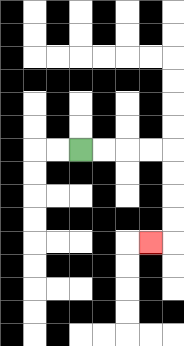{'start': '[3, 6]', 'end': '[6, 10]', 'path_directions': 'R,R,R,R,D,D,D,D,L', 'path_coordinates': '[[3, 6], [4, 6], [5, 6], [6, 6], [7, 6], [7, 7], [7, 8], [7, 9], [7, 10], [6, 10]]'}